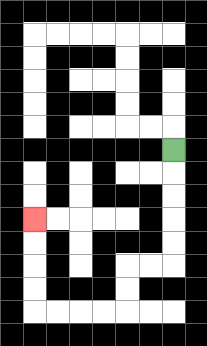{'start': '[7, 6]', 'end': '[1, 9]', 'path_directions': 'D,D,D,D,D,L,L,D,D,L,L,L,L,U,U,U,U', 'path_coordinates': '[[7, 6], [7, 7], [7, 8], [7, 9], [7, 10], [7, 11], [6, 11], [5, 11], [5, 12], [5, 13], [4, 13], [3, 13], [2, 13], [1, 13], [1, 12], [1, 11], [1, 10], [1, 9]]'}